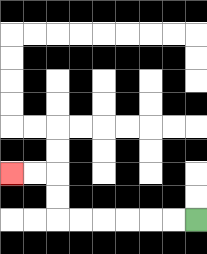{'start': '[8, 9]', 'end': '[0, 7]', 'path_directions': 'L,L,L,L,L,L,U,U,L,L', 'path_coordinates': '[[8, 9], [7, 9], [6, 9], [5, 9], [4, 9], [3, 9], [2, 9], [2, 8], [2, 7], [1, 7], [0, 7]]'}